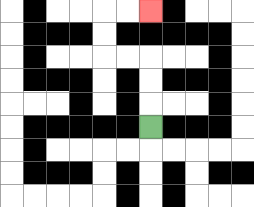{'start': '[6, 5]', 'end': '[6, 0]', 'path_directions': 'U,U,U,L,L,U,U,R,R', 'path_coordinates': '[[6, 5], [6, 4], [6, 3], [6, 2], [5, 2], [4, 2], [4, 1], [4, 0], [5, 0], [6, 0]]'}